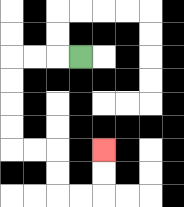{'start': '[3, 2]', 'end': '[4, 6]', 'path_directions': 'L,L,L,D,D,D,D,R,R,D,D,R,R,U,U', 'path_coordinates': '[[3, 2], [2, 2], [1, 2], [0, 2], [0, 3], [0, 4], [0, 5], [0, 6], [1, 6], [2, 6], [2, 7], [2, 8], [3, 8], [4, 8], [4, 7], [4, 6]]'}